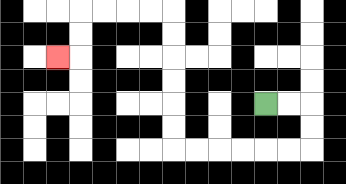{'start': '[11, 4]', 'end': '[2, 2]', 'path_directions': 'R,R,D,D,L,L,L,L,L,L,U,U,U,U,U,U,L,L,L,L,D,D,L', 'path_coordinates': '[[11, 4], [12, 4], [13, 4], [13, 5], [13, 6], [12, 6], [11, 6], [10, 6], [9, 6], [8, 6], [7, 6], [7, 5], [7, 4], [7, 3], [7, 2], [7, 1], [7, 0], [6, 0], [5, 0], [4, 0], [3, 0], [3, 1], [3, 2], [2, 2]]'}